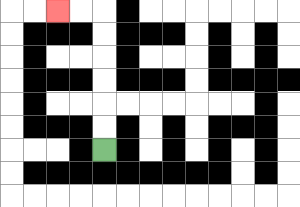{'start': '[4, 6]', 'end': '[2, 0]', 'path_directions': 'U,U,U,U,U,U,L,L', 'path_coordinates': '[[4, 6], [4, 5], [4, 4], [4, 3], [4, 2], [4, 1], [4, 0], [3, 0], [2, 0]]'}